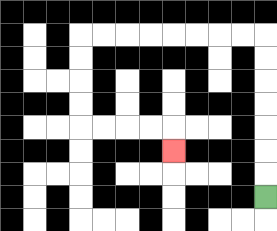{'start': '[11, 8]', 'end': '[7, 6]', 'path_directions': 'U,U,U,U,U,U,U,L,L,L,L,L,L,L,L,D,D,D,D,R,R,R,R,D', 'path_coordinates': '[[11, 8], [11, 7], [11, 6], [11, 5], [11, 4], [11, 3], [11, 2], [11, 1], [10, 1], [9, 1], [8, 1], [7, 1], [6, 1], [5, 1], [4, 1], [3, 1], [3, 2], [3, 3], [3, 4], [3, 5], [4, 5], [5, 5], [6, 5], [7, 5], [7, 6]]'}